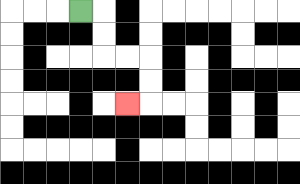{'start': '[3, 0]', 'end': '[5, 4]', 'path_directions': 'R,D,D,R,R,D,D,L', 'path_coordinates': '[[3, 0], [4, 0], [4, 1], [4, 2], [5, 2], [6, 2], [6, 3], [6, 4], [5, 4]]'}